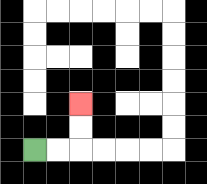{'start': '[1, 6]', 'end': '[3, 4]', 'path_directions': 'R,R,U,U', 'path_coordinates': '[[1, 6], [2, 6], [3, 6], [3, 5], [3, 4]]'}